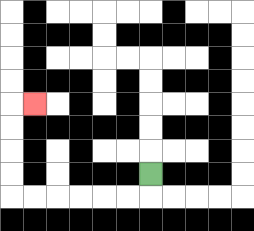{'start': '[6, 7]', 'end': '[1, 4]', 'path_directions': 'D,L,L,L,L,L,L,U,U,U,U,R', 'path_coordinates': '[[6, 7], [6, 8], [5, 8], [4, 8], [3, 8], [2, 8], [1, 8], [0, 8], [0, 7], [0, 6], [0, 5], [0, 4], [1, 4]]'}